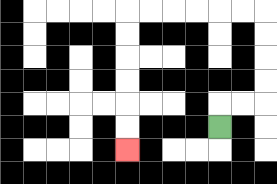{'start': '[9, 5]', 'end': '[5, 6]', 'path_directions': 'U,R,R,U,U,U,U,L,L,L,L,L,L,D,D,D,D,D,D', 'path_coordinates': '[[9, 5], [9, 4], [10, 4], [11, 4], [11, 3], [11, 2], [11, 1], [11, 0], [10, 0], [9, 0], [8, 0], [7, 0], [6, 0], [5, 0], [5, 1], [5, 2], [5, 3], [5, 4], [5, 5], [5, 6]]'}